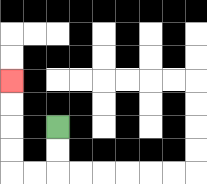{'start': '[2, 5]', 'end': '[0, 3]', 'path_directions': 'D,D,L,L,U,U,U,U', 'path_coordinates': '[[2, 5], [2, 6], [2, 7], [1, 7], [0, 7], [0, 6], [0, 5], [0, 4], [0, 3]]'}